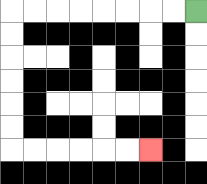{'start': '[8, 0]', 'end': '[6, 6]', 'path_directions': 'L,L,L,L,L,L,L,L,D,D,D,D,D,D,R,R,R,R,R,R', 'path_coordinates': '[[8, 0], [7, 0], [6, 0], [5, 0], [4, 0], [3, 0], [2, 0], [1, 0], [0, 0], [0, 1], [0, 2], [0, 3], [0, 4], [0, 5], [0, 6], [1, 6], [2, 6], [3, 6], [4, 6], [5, 6], [6, 6]]'}